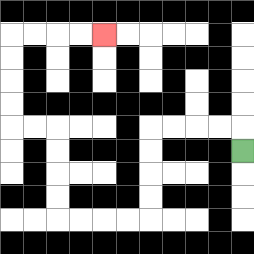{'start': '[10, 6]', 'end': '[4, 1]', 'path_directions': 'U,L,L,L,L,D,D,D,D,L,L,L,L,U,U,U,U,L,L,U,U,U,U,R,R,R,R', 'path_coordinates': '[[10, 6], [10, 5], [9, 5], [8, 5], [7, 5], [6, 5], [6, 6], [6, 7], [6, 8], [6, 9], [5, 9], [4, 9], [3, 9], [2, 9], [2, 8], [2, 7], [2, 6], [2, 5], [1, 5], [0, 5], [0, 4], [0, 3], [0, 2], [0, 1], [1, 1], [2, 1], [3, 1], [4, 1]]'}